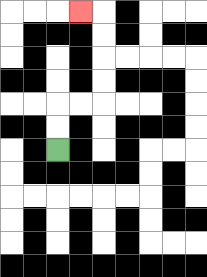{'start': '[2, 6]', 'end': '[3, 0]', 'path_directions': 'U,U,R,R,U,U,U,U,L', 'path_coordinates': '[[2, 6], [2, 5], [2, 4], [3, 4], [4, 4], [4, 3], [4, 2], [4, 1], [4, 0], [3, 0]]'}